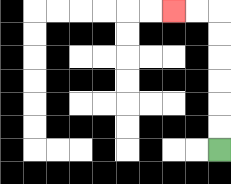{'start': '[9, 6]', 'end': '[7, 0]', 'path_directions': 'U,U,U,U,U,U,L,L', 'path_coordinates': '[[9, 6], [9, 5], [9, 4], [9, 3], [9, 2], [9, 1], [9, 0], [8, 0], [7, 0]]'}